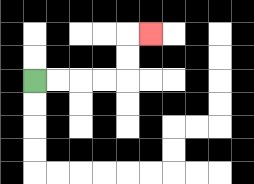{'start': '[1, 3]', 'end': '[6, 1]', 'path_directions': 'R,R,R,R,U,U,R', 'path_coordinates': '[[1, 3], [2, 3], [3, 3], [4, 3], [5, 3], [5, 2], [5, 1], [6, 1]]'}